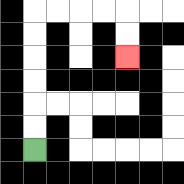{'start': '[1, 6]', 'end': '[5, 2]', 'path_directions': 'U,U,U,U,U,U,R,R,R,R,D,D', 'path_coordinates': '[[1, 6], [1, 5], [1, 4], [1, 3], [1, 2], [1, 1], [1, 0], [2, 0], [3, 0], [4, 0], [5, 0], [5, 1], [5, 2]]'}